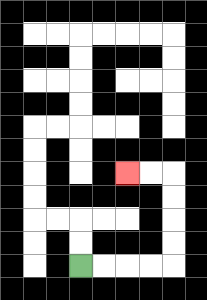{'start': '[3, 11]', 'end': '[5, 7]', 'path_directions': 'R,R,R,R,U,U,U,U,L,L', 'path_coordinates': '[[3, 11], [4, 11], [5, 11], [6, 11], [7, 11], [7, 10], [7, 9], [7, 8], [7, 7], [6, 7], [5, 7]]'}